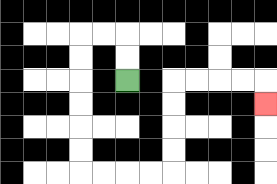{'start': '[5, 3]', 'end': '[11, 4]', 'path_directions': 'U,U,L,L,D,D,D,D,D,D,R,R,R,R,U,U,U,U,R,R,R,R,D', 'path_coordinates': '[[5, 3], [5, 2], [5, 1], [4, 1], [3, 1], [3, 2], [3, 3], [3, 4], [3, 5], [3, 6], [3, 7], [4, 7], [5, 7], [6, 7], [7, 7], [7, 6], [7, 5], [7, 4], [7, 3], [8, 3], [9, 3], [10, 3], [11, 3], [11, 4]]'}